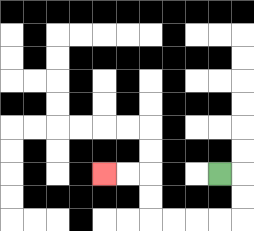{'start': '[9, 7]', 'end': '[4, 7]', 'path_directions': 'R,D,D,L,L,L,L,U,U,L,L', 'path_coordinates': '[[9, 7], [10, 7], [10, 8], [10, 9], [9, 9], [8, 9], [7, 9], [6, 9], [6, 8], [6, 7], [5, 7], [4, 7]]'}